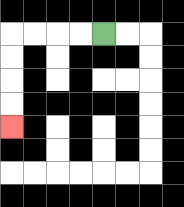{'start': '[4, 1]', 'end': '[0, 5]', 'path_directions': 'L,L,L,L,D,D,D,D', 'path_coordinates': '[[4, 1], [3, 1], [2, 1], [1, 1], [0, 1], [0, 2], [0, 3], [0, 4], [0, 5]]'}